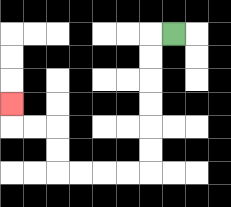{'start': '[7, 1]', 'end': '[0, 4]', 'path_directions': 'L,D,D,D,D,D,D,L,L,L,L,U,U,L,L,U', 'path_coordinates': '[[7, 1], [6, 1], [6, 2], [6, 3], [6, 4], [6, 5], [6, 6], [6, 7], [5, 7], [4, 7], [3, 7], [2, 7], [2, 6], [2, 5], [1, 5], [0, 5], [0, 4]]'}